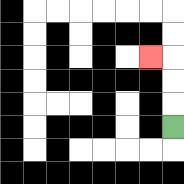{'start': '[7, 5]', 'end': '[6, 2]', 'path_directions': 'U,U,U,L', 'path_coordinates': '[[7, 5], [7, 4], [7, 3], [7, 2], [6, 2]]'}